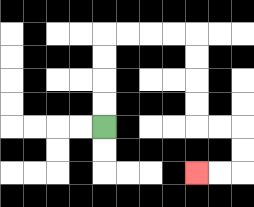{'start': '[4, 5]', 'end': '[8, 7]', 'path_directions': 'U,U,U,U,R,R,R,R,D,D,D,D,R,R,D,D,L,L', 'path_coordinates': '[[4, 5], [4, 4], [4, 3], [4, 2], [4, 1], [5, 1], [6, 1], [7, 1], [8, 1], [8, 2], [8, 3], [8, 4], [8, 5], [9, 5], [10, 5], [10, 6], [10, 7], [9, 7], [8, 7]]'}